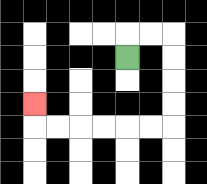{'start': '[5, 2]', 'end': '[1, 4]', 'path_directions': 'U,R,R,D,D,D,D,L,L,L,L,L,L,U', 'path_coordinates': '[[5, 2], [5, 1], [6, 1], [7, 1], [7, 2], [7, 3], [7, 4], [7, 5], [6, 5], [5, 5], [4, 5], [3, 5], [2, 5], [1, 5], [1, 4]]'}